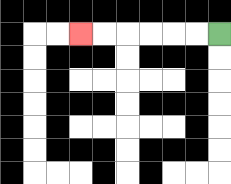{'start': '[9, 1]', 'end': '[3, 1]', 'path_directions': 'L,L,L,L,L,L', 'path_coordinates': '[[9, 1], [8, 1], [7, 1], [6, 1], [5, 1], [4, 1], [3, 1]]'}